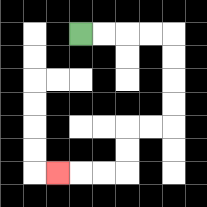{'start': '[3, 1]', 'end': '[2, 7]', 'path_directions': 'R,R,R,R,D,D,D,D,L,L,D,D,L,L,L', 'path_coordinates': '[[3, 1], [4, 1], [5, 1], [6, 1], [7, 1], [7, 2], [7, 3], [7, 4], [7, 5], [6, 5], [5, 5], [5, 6], [5, 7], [4, 7], [3, 7], [2, 7]]'}